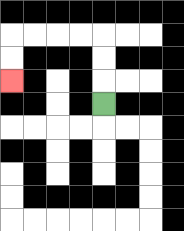{'start': '[4, 4]', 'end': '[0, 3]', 'path_directions': 'U,U,U,L,L,L,L,D,D', 'path_coordinates': '[[4, 4], [4, 3], [4, 2], [4, 1], [3, 1], [2, 1], [1, 1], [0, 1], [0, 2], [0, 3]]'}